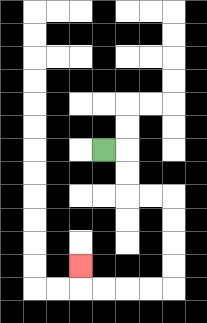{'start': '[4, 6]', 'end': '[3, 11]', 'path_directions': 'R,D,D,R,R,D,D,D,D,L,L,L,L,U', 'path_coordinates': '[[4, 6], [5, 6], [5, 7], [5, 8], [6, 8], [7, 8], [7, 9], [7, 10], [7, 11], [7, 12], [6, 12], [5, 12], [4, 12], [3, 12], [3, 11]]'}